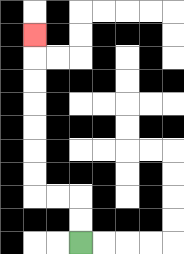{'start': '[3, 10]', 'end': '[1, 1]', 'path_directions': 'U,U,L,L,U,U,U,U,U,U,U', 'path_coordinates': '[[3, 10], [3, 9], [3, 8], [2, 8], [1, 8], [1, 7], [1, 6], [1, 5], [1, 4], [1, 3], [1, 2], [1, 1]]'}